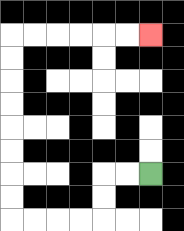{'start': '[6, 7]', 'end': '[6, 1]', 'path_directions': 'L,L,D,D,L,L,L,L,U,U,U,U,U,U,U,U,R,R,R,R,R,R', 'path_coordinates': '[[6, 7], [5, 7], [4, 7], [4, 8], [4, 9], [3, 9], [2, 9], [1, 9], [0, 9], [0, 8], [0, 7], [0, 6], [0, 5], [0, 4], [0, 3], [0, 2], [0, 1], [1, 1], [2, 1], [3, 1], [4, 1], [5, 1], [6, 1]]'}